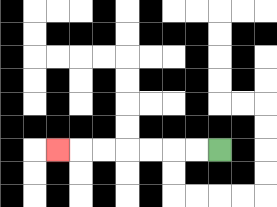{'start': '[9, 6]', 'end': '[2, 6]', 'path_directions': 'L,L,L,L,L,L,L', 'path_coordinates': '[[9, 6], [8, 6], [7, 6], [6, 6], [5, 6], [4, 6], [3, 6], [2, 6]]'}